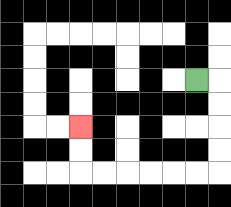{'start': '[8, 3]', 'end': '[3, 5]', 'path_directions': 'R,D,D,D,D,L,L,L,L,L,L,U,U', 'path_coordinates': '[[8, 3], [9, 3], [9, 4], [9, 5], [9, 6], [9, 7], [8, 7], [7, 7], [6, 7], [5, 7], [4, 7], [3, 7], [3, 6], [3, 5]]'}